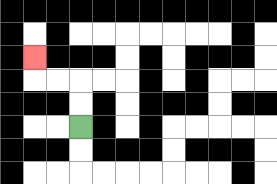{'start': '[3, 5]', 'end': '[1, 2]', 'path_directions': 'U,U,L,L,U', 'path_coordinates': '[[3, 5], [3, 4], [3, 3], [2, 3], [1, 3], [1, 2]]'}